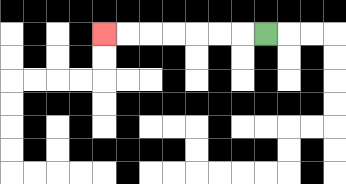{'start': '[11, 1]', 'end': '[4, 1]', 'path_directions': 'L,L,L,L,L,L,L', 'path_coordinates': '[[11, 1], [10, 1], [9, 1], [8, 1], [7, 1], [6, 1], [5, 1], [4, 1]]'}